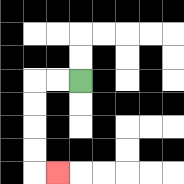{'start': '[3, 3]', 'end': '[2, 7]', 'path_directions': 'L,L,D,D,D,D,R', 'path_coordinates': '[[3, 3], [2, 3], [1, 3], [1, 4], [1, 5], [1, 6], [1, 7], [2, 7]]'}